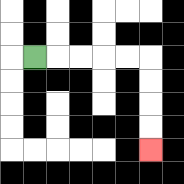{'start': '[1, 2]', 'end': '[6, 6]', 'path_directions': 'R,R,R,R,R,D,D,D,D', 'path_coordinates': '[[1, 2], [2, 2], [3, 2], [4, 2], [5, 2], [6, 2], [6, 3], [6, 4], [6, 5], [6, 6]]'}